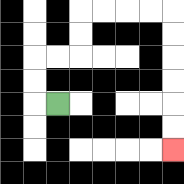{'start': '[2, 4]', 'end': '[7, 6]', 'path_directions': 'L,U,U,R,R,U,U,R,R,R,R,D,D,D,D,D,D', 'path_coordinates': '[[2, 4], [1, 4], [1, 3], [1, 2], [2, 2], [3, 2], [3, 1], [3, 0], [4, 0], [5, 0], [6, 0], [7, 0], [7, 1], [7, 2], [7, 3], [7, 4], [7, 5], [7, 6]]'}